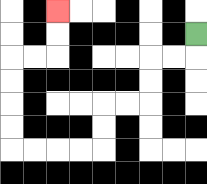{'start': '[8, 1]', 'end': '[2, 0]', 'path_directions': 'D,L,L,D,D,L,L,D,D,L,L,L,L,U,U,U,U,R,R,U,U', 'path_coordinates': '[[8, 1], [8, 2], [7, 2], [6, 2], [6, 3], [6, 4], [5, 4], [4, 4], [4, 5], [4, 6], [3, 6], [2, 6], [1, 6], [0, 6], [0, 5], [0, 4], [0, 3], [0, 2], [1, 2], [2, 2], [2, 1], [2, 0]]'}